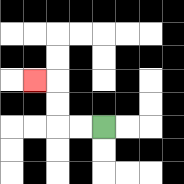{'start': '[4, 5]', 'end': '[1, 3]', 'path_directions': 'L,L,U,U,L', 'path_coordinates': '[[4, 5], [3, 5], [2, 5], [2, 4], [2, 3], [1, 3]]'}